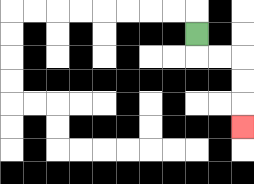{'start': '[8, 1]', 'end': '[10, 5]', 'path_directions': 'D,R,R,D,D,D', 'path_coordinates': '[[8, 1], [8, 2], [9, 2], [10, 2], [10, 3], [10, 4], [10, 5]]'}